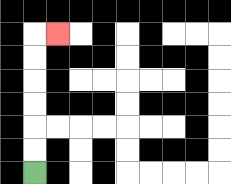{'start': '[1, 7]', 'end': '[2, 1]', 'path_directions': 'U,U,U,U,U,U,R', 'path_coordinates': '[[1, 7], [1, 6], [1, 5], [1, 4], [1, 3], [1, 2], [1, 1], [2, 1]]'}